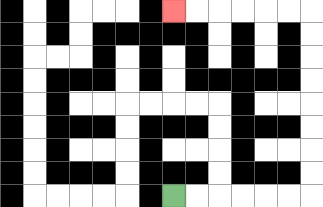{'start': '[7, 8]', 'end': '[7, 0]', 'path_directions': 'R,R,R,R,R,R,U,U,U,U,U,U,U,U,L,L,L,L,L,L', 'path_coordinates': '[[7, 8], [8, 8], [9, 8], [10, 8], [11, 8], [12, 8], [13, 8], [13, 7], [13, 6], [13, 5], [13, 4], [13, 3], [13, 2], [13, 1], [13, 0], [12, 0], [11, 0], [10, 0], [9, 0], [8, 0], [7, 0]]'}